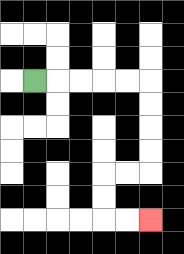{'start': '[1, 3]', 'end': '[6, 9]', 'path_directions': 'R,R,R,R,R,D,D,D,D,L,L,D,D,R,R', 'path_coordinates': '[[1, 3], [2, 3], [3, 3], [4, 3], [5, 3], [6, 3], [6, 4], [6, 5], [6, 6], [6, 7], [5, 7], [4, 7], [4, 8], [4, 9], [5, 9], [6, 9]]'}